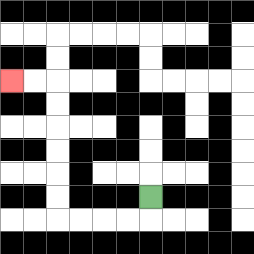{'start': '[6, 8]', 'end': '[0, 3]', 'path_directions': 'D,L,L,L,L,U,U,U,U,U,U,L,L', 'path_coordinates': '[[6, 8], [6, 9], [5, 9], [4, 9], [3, 9], [2, 9], [2, 8], [2, 7], [2, 6], [2, 5], [2, 4], [2, 3], [1, 3], [0, 3]]'}